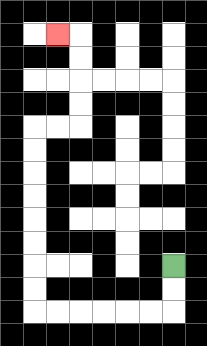{'start': '[7, 11]', 'end': '[2, 1]', 'path_directions': 'D,D,L,L,L,L,L,L,U,U,U,U,U,U,U,U,R,R,U,U,U,U,L', 'path_coordinates': '[[7, 11], [7, 12], [7, 13], [6, 13], [5, 13], [4, 13], [3, 13], [2, 13], [1, 13], [1, 12], [1, 11], [1, 10], [1, 9], [1, 8], [1, 7], [1, 6], [1, 5], [2, 5], [3, 5], [3, 4], [3, 3], [3, 2], [3, 1], [2, 1]]'}